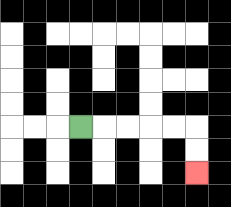{'start': '[3, 5]', 'end': '[8, 7]', 'path_directions': 'R,R,R,R,R,D,D', 'path_coordinates': '[[3, 5], [4, 5], [5, 5], [6, 5], [7, 5], [8, 5], [8, 6], [8, 7]]'}